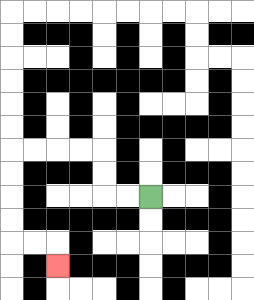{'start': '[6, 8]', 'end': '[2, 11]', 'path_directions': 'L,L,U,U,L,L,L,L,D,D,D,D,R,R,D', 'path_coordinates': '[[6, 8], [5, 8], [4, 8], [4, 7], [4, 6], [3, 6], [2, 6], [1, 6], [0, 6], [0, 7], [0, 8], [0, 9], [0, 10], [1, 10], [2, 10], [2, 11]]'}